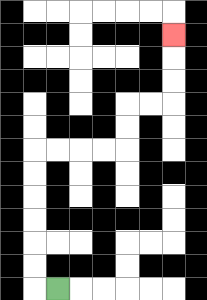{'start': '[2, 12]', 'end': '[7, 1]', 'path_directions': 'L,U,U,U,U,U,U,R,R,R,R,U,U,R,R,U,U,U', 'path_coordinates': '[[2, 12], [1, 12], [1, 11], [1, 10], [1, 9], [1, 8], [1, 7], [1, 6], [2, 6], [3, 6], [4, 6], [5, 6], [5, 5], [5, 4], [6, 4], [7, 4], [7, 3], [7, 2], [7, 1]]'}